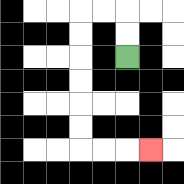{'start': '[5, 2]', 'end': '[6, 6]', 'path_directions': 'U,U,L,L,D,D,D,D,D,D,R,R,R', 'path_coordinates': '[[5, 2], [5, 1], [5, 0], [4, 0], [3, 0], [3, 1], [3, 2], [3, 3], [3, 4], [3, 5], [3, 6], [4, 6], [5, 6], [6, 6]]'}